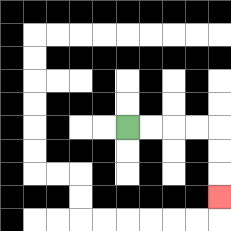{'start': '[5, 5]', 'end': '[9, 8]', 'path_directions': 'R,R,R,R,D,D,D', 'path_coordinates': '[[5, 5], [6, 5], [7, 5], [8, 5], [9, 5], [9, 6], [9, 7], [9, 8]]'}